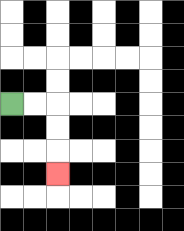{'start': '[0, 4]', 'end': '[2, 7]', 'path_directions': 'R,R,D,D,D', 'path_coordinates': '[[0, 4], [1, 4], [2, 4], [2, 5], [2, 6], [2, 7]]'}